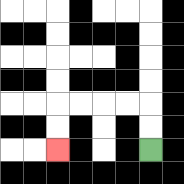{'start': '[6, 6]', 'end': '[2, 6]', 'path_directions': 'U,U,L,L,L,L,D,D', 'path_coordinates': '[[6, 6], [6, 5], [6, 4], [5, 4], [4, 4], [3, 4], [2, 4], [2, 5], [2, 6]]'}